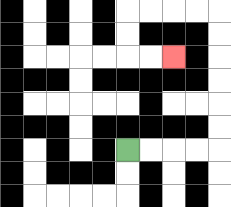{'start': '[5, 6]', 'end': '[7, 2]', 'path_directions': 'R,R,R,R,U,U,U,U,U,U,L,L,L,L,D,D,R,R', 'path_coordinates': '[[5, 6], [6, 6], [7, 6], [8, 6], [9, 6], [9, 5], [9, 4], [9, 3], [9, 2], [9, 1], [9, 0], [8, 0], [7, 0], [6, 0], [5, 0], [5, 1], [5, 2], [6, 2], [7, 2]]'}